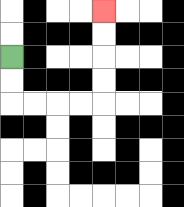{'start': '[0, 2]', 'end': '[4, 0]', 'path_directions': 'D,D,R,R,R,R,U,U,U,U', 'path_coordinates': '[[0, 2], [0, 3], [0, 4], [1, 4], [2, 4], [3, 4], [4, 4], [4, 3], [4, 2], [4, 1], [4, 0]]'}